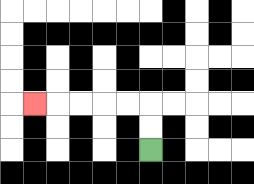{'start': '[6, 6]', 'end': '[1, 4]', 'path_directions': 'U,U,L,L,L,L,L', 'path_coordinates': '[[6, 6], [6, 5], [6, 4], [5, 4], [4, 4], [3, 4], [2, 4], [1, 4]]'}